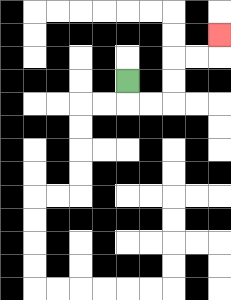{'start': '[5, 3]', 'end': '[9, 1]', 'path_directions': 'D,R,R,U,U,R,R,U', 'path_coordinates': '[[5, 3], [5, 4], [6, 4], [7, 4], [7, 3], [7, 2], [8, 2], [9, 2], [9, 1]]'}